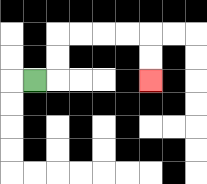{'start': '[1, 3]', 'end': '[6, 3]', 'path_directions': 'R,U,U,R,R,R,R,D,D', 'path_coordinates': '[[1, 3], [2, 3], [2, 2], [2, 1], [3, 1], [4, 1], [5, 1], [6, 1], [6, 2], [6, 3]]'}